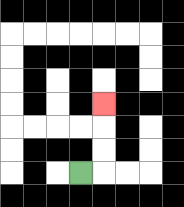{'start': '[3, 7]', 'end': '[4, 4]', 'path_directions': 'R,U,U,U', 'path_coordinates': '[[3, 7], [4, 7], [4, 6], [4, 5], [4, 4]]'}